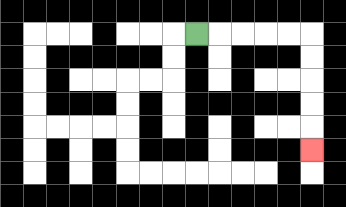{'start': '[8, 1]', 'end': '[13, 6]', 'path_directions': 'R,R,R,R,R,D,D,D,D,D', 'path_coordinates': '[[8, 1], [9, 1], [10, 1], [11, 1], [12, 1], [13, 1], [13, 2], [13, 3], [13, 4], [13, 5], [13, 6]]'}